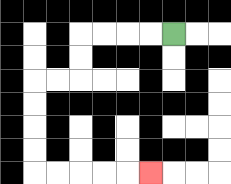{'start': '[7, 1]', 'end': '[6, 7]', 'path_directions': 'L,L,L,L,D,D,L,L,D,D,D,D,R,R,R,R,R', 'path_coordinates': '[[7, 1], [6, 1], [5, 1], [4, 1], [3, 1], [3, 2], [3, 3], [2, 3], [1, 3], [1, 4], [1, 5], [1, 6], [1, 7], [2, 7], [3, 7], [4, 7], [5, 7], [6, 7]]'}